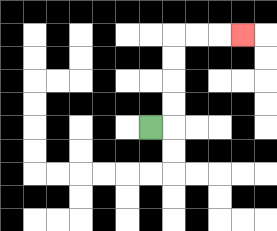{'start': '[6, 5]', 'end': '[10, 1]', 'path_directions': 'R,U,U,U,U,R,R,R', 'path_coordinates': '[[6, 5], [7, 5], [7, 4], [7, 3], [7, 2], [7, 1], [8, 1], [9, 1], [10, 1]]'}